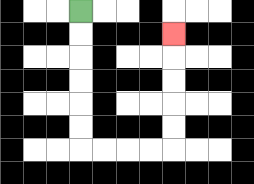{'start': '[3, 0]', 'end': '[7, 1]', 'path_directions': 'D,D,D,D,D,D,R,R,R,R,U,U,U,U,U', 'path_coordinates': '[[3, 0], [3, 1], [3, 2], [3, 3], [3, 4], [3, 5], [3, 6], [4, 6], [5, 6], [6, 6], [7, 6], [7, 5], [7, 4], [7, 3], [7, 2], [7, 1]]'}